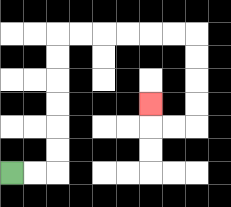{'start': '[0, 7]', 'end': '[6, 4]', 'path_directions': 'R,R,U,U,U,U,U,U,R,R,R,R,R,R,D,D,D,D,L,L,U', 'path_coordinates': '[[0, 7], [1, 7], [2, 7], [2, 6], [2, 5], [2, 4], [2, 3], [2, 2], [2, 1], [3, 1], [4, 1], [5, 1], [6, 1], [7, 1], [8, 1], [8, 2], [8, 3], [8, 4], [8, 5], [7, 5], [6, 5], [6, 4]]'}